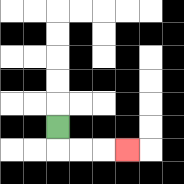{'start': '[2, 5]', 'end': '[5, 6]', 'path_directions': 'D,R,R,R', 'path_coordinates': '[[2, 5], [2, 6], [3, 6], [4, 6], [5, 6]]'}